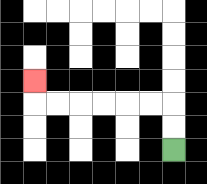{'start': '[7, 6]', 'end': '[1, 3]', 'path_directions': 'U,U,L,L,L,L,L,L,U', 'path_coordinates': '[[7, 6], [7, 5], [7, 4], [6, 4], [5, 4], [4, 4], [3, 4], [2, 4], [1, 4], [1, 3]]'}